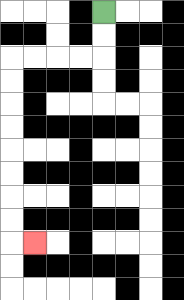{'start': '[4, 0]', 'end': '[1, 10]', 'path_directions': 'D,D,L,L,L,L,D,D,D,D,D,D,D,D,R', 'path_coordinates': '[[4, 0], [4, 1], [4, 2], [3, 2], [2, 2], [1, 2], [0, 2], [0, 3], [0, 4], [0, 5], [0, 6], [0, 7], [0, 8], [0, 9], [0, 10], [1, 10]]'}